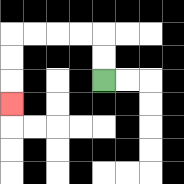{'start': '[4, 3]', 'end': '[0, 4]', 'path_directions': 'U,U,L,L,L,L,D,D,D', 'path_coordinates': '[[4, 3], [4, 2], [4, 1], [3, 1], [2, 1], [1, 1], [0, 1], [0, 2], [0, 3], [0, 4]]'}